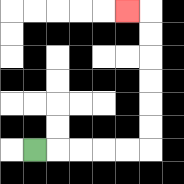{'start': '[1, 6]', 'end': '[5, 0]', 'path_directions': 'R,R,R,R,R,U,U,U,U,U,U,L', 'path_coordinates': '[[1, 6], [2, 6], [3, 6], [4, 6], [5, 6], [6, 6], [6, 5], [6, 4], [6, 3], [6, 2], [6, 1], [6, 0], [5, 0]]'}